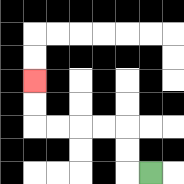{'start': '[6, 7]', 'end': '[1, 3]', 'path_directions': 'L,U,U,L,L,L,L,U,U', 'path_coordinates': '[[6, 7], [5, 7], [5, 6], [5, 5], [4, 5], [3, 5], [2, 5], [1, 5], [1, 4], [1, 3]]'}